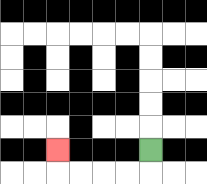{'start': '[6, 6]', 'end': '[2, 6]', 'path_directions': 'D,L,L,L,L,U', 'path_coordinates': '[[6, 6], [6, 7], [5, 7], [4, 7], [3, 7], [2, 7], [2, 6]]'}